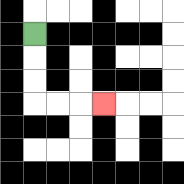{'start': '[1, 1]', 'end': '[4, 4]', 'path_directions': 'D,D,D,R,R,R', 'path_coordinates': '[[1, 1], [1, 2], [1, 3], [1, 4], [2, 4], [3, 4], [4, 4]]'}